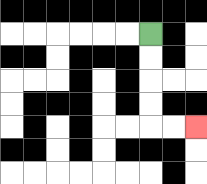{'start': '[6, 1]', 'end': '[8, 5]', 'path_directions': 'D,D,D,D,R,R', 'path_coordinates': '[[6, 1], [6, 2], [6, 3], [6, 4], [6, 5], [7, 5], [8, 5]]'}